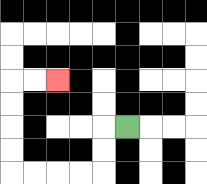{'start': '[5, 5]', 'end': '[2, 3]', 'path_directions': 'L,D,D,L,L,L,L,U,U,U,U,R,R', 'path_coordinates': '[[5, 5], [4, 5], [4, 6], [4, 7], [3, 7], [2, 7], [1, 7], [0, 7], [0, 6], [0, 5], [0, 4], [0, 3], [1, 3], [2, 3]]'}